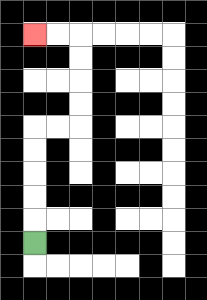{'start': '[1, 10]', 'end': '[1, 1]', 'path_directions': 'U,U,U,U,U,R,R,U,U,U,U,L,L', 'path_coordinates': '[[1, 10], [1, 9], [1, 8], [1, 7], [1, 6], [1, 5], [2, 5], [3, 5], [3, 4], [3, 3], [3, 2], [3, 1], [2, 1], [1, 1]]'}